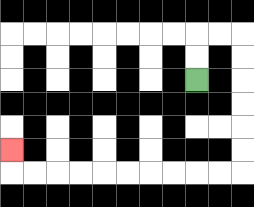{'start': '[8, 3]', 'end': '[0, 6]', 'path_directions': 'U,U,R,R,D,D,D,D,D,D,L,L,L,L,L,L,L,L,L,L,U', 'path_coordinates': '[[8, 3], [8, 2], [8, 1], [9, 1], [10, 1], [10, 2], [10, 3], [10, 4], [10, 5], [10, 6], [10, 7], [9, 7], [8, 7], [7, 7], [6, 7], [5, 7], [4, 7], [3, 7], [2, 7], [1, 7], [0, 7], [0, 6]]'}